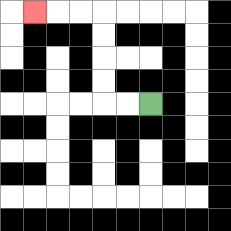{'start': '[6, 4]', 'end': '[1, 0]', 'path_directions': 'L,L,U,U,U,U,L,L,L', 'path_coordinates': '[[6, 4], [5, 4], [4, 4], [4, 3], [4, 2], [4, 1], [4, 0], [3, 0], [2, 0], [1, 0]]'}